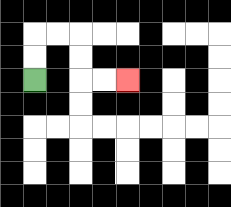{'start': '[1, 3]', 'end': '[5, 3]', 'path_directions': 'U,U,R,R,D,D,R,R', 'path_coordinates': '[[1, 3], [1, 2], [1, 1], [2, 1], [3, 1], [3, 2], [3, 3], [4, 3], [5, 3]]'}